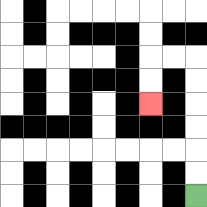{'start': '[8, 8]', 'end': '[6, 4]', 'path_directions': 'U,U,U,U,U,U,L,L,D,D', 'path_coordinates': '[[8, 8], [8, 7], [8, 6], [8, 5], [8, 4], [8, 3], [8, 2], [7, 2], [6, 2], [6, 3], [6, 4]]'}